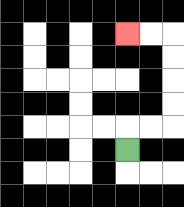{'start': '[5, 6]', 'end': '[5, 1]', 'path_directions': 'U,R,R,U,U,U,U,L,L', 'path_coordinates': '[[5, 6], [5, 5], [6, 5], [7, 5], [7, 4], [7, 3], [7, 2], [7, 1], [6, 1], [5, 1]]'}